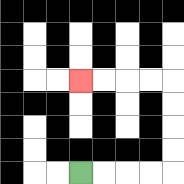{'start': '[3, 7]', 'end': '[3, 3]', 'path_directions': 'R,R,R,R,U,U,U,U,L,L,L,L', 'path_coordinates': '[[3, 7], [4, 7], [5, 7], [6, 7], [7, 7], [7, 6], [7, 5], [7, 4], [7, 3], [6, 3], [5, 3], [4, 3], [3, 3]]'}